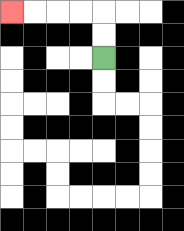{'start': '[4, 2]', 'end': '[0, 0]', 'path_directions': 'U,U,L,L,L,L', 'path_coordinates': '[[4, 2], [4, 1], [4, 0], [3, 0], [2, 0], [1, 0], [0, 0]]'}